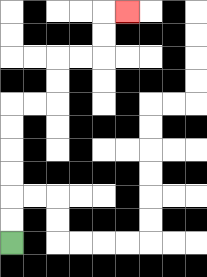{'start': '[0, 10]', 'end': '[5, 0]', 'path_directions': 'U,U,U,U,U,U,R,R,U,U,R,R,U,U,R', 'path_coordinates': '[[0, 10], [0, 9], [0, 8], [0, 7], [0, 6], [0, 5], [0, 4], [1, 4], [2, 4], [2, 3], [2, 2], [3, 2], [4, 2], [4, 1], [4, 0], [5, 0]]'}